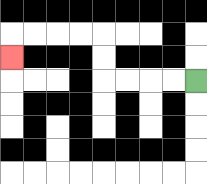{'start': '[8, 3]', 'end': '[0, 2]', 'path_directions': 'L,L,L,L,U,U,L,L,L,L,D', 'path_coordinates': '[[8, 3], [7, 3], [6, 3], [5, 3], [4, 3], [4, 2], [4, 1], [3, 1], [2, 1], [1, 1], [0, 1], [0, 2]]'}